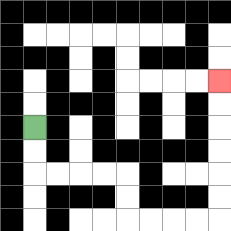{'start': '[1, 5]', 'end': '[9, 3]', 'path_directions': 'D,D,R,R,R,R,D,D,R,R,R,R,U,U,U,U,U,U', 'path_coordinates': '[[1, 5], [1, 6], [1, 7], [2, 7], [3, 7], [4, 7], [5, 7], [5, 8], [5, 9], [6, 9], [7, 9], [8, 9], [9, 9], [9, 8], [9, 7], [9, 6], [9, 5], [9, 4], [9, 3]]'}